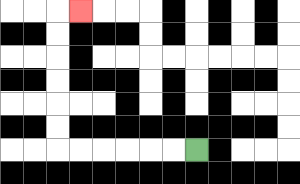{'start': '[8, 6]', 'end': '[3, 0]', 'path_directions': 'L,L,L,L,L,L,U,U,U,U,U,U,R', 'path_coordinates': '[[8, 6], [7, 6], [6, 6], [5, 6], [4, 6], [3, 6], [2, 6], [2, 5], [2, 4], [2, 3], [2, 2], [2, 1], [2, 0], [3, 0]]'}